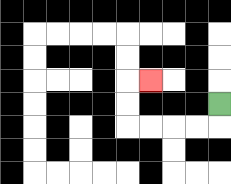{'start': '[9, 4]', 'end': '[6, 3]', 'path_directions': 'D,L,L,L,L,U,U,R', 'path_coordinates': '[[9, 4], [9, 5], [8, 5], [7, 5], [6, 5], [5, 5], [5, 4], [5, 3], [6, 3]]'}